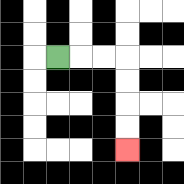{'start': '[2, 2]', 'end': '[5, 6]', 'path_directions': 'R,R,R,D,D,D,D', 'path_coordinates': '[[2, 2], [3, 2], [4, 2], [5, 2], [5, 3], [5, 4], [5, 5], [5, 6]]'}